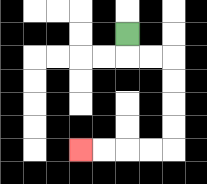{'start': '[5, 1]', 'end': '[3, 6]', 'path_directions': 'D,R,R,D,D,D,D,L,L,L,L', 'path_coordinates': '[[5, 1], [5, 2], [6, 2], [7, 2], [7, 3], [7, 4], [7, 5], [7, 6], [6, 6], [5, 6], [4, 6], [3, 6]]'}